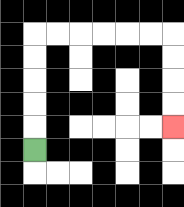{'start': '[1, 6]', 'end': '[7, 5]', 'path_directions': 'U,U,U,U,U,R,R,R,R,R,R,D,D,D,D', 'path_coordinates': '[[1, 6], [1, 5], [1, 4], [1, 3], [1, 2], [1, 1], [2, 1], [3, 1], [4, 1], [5, 1], [6, 1], [7, 1], [7, 2], [7, 3], [7, 4], [7, 5]]'}